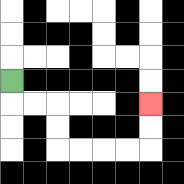{'start': '[0, 3]', 'end': '[6, 4]', 'path_directions': 'D,R,R,D,D,R,R,R,R,U,U', 'path_coordinates': '[[0, 3], [0, 4], [1, 4], [2, 4], [2, 5], [2, 6], [3, 6], [4, 6], [5, 6], [6, 6], [6, 5], [6, 4]]'}